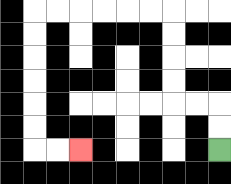{'start': '[9, 6]', 'end': '[3, 6]', 'path_directions': 'U,U,L,L,U,U,U,U,L,L,L,L,L,L,D,D,D,D,D,D,R,R', 'path_coordinates': '[[9, 6], [9, 5], [9, 4], [8, 4], [7, 4], [7, 3], [7, 2], [7, 1], [7, 0], [6, 0], [5, 0], [4, 0], [3, 0], [2, 0], [1, 0], [1, 1], [1, 2], [1, 3], [1, 4], [1, 5], [1, 6], [2, 6], [3, 6]]'}